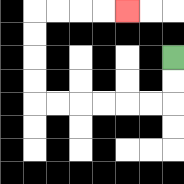{'start': '[7, 2]', 'end': '[5, 0]', 'path_directions': 'D,D,L,L,L,L,L,L,U,U,U,U,R,R,R,R', 'path_coordinates': '[[7, 2], [7, 3], [7, 4], [6, 4], [5, 4], [4, 4], [3, 4], [2, 4], [1, 4], [1, 3], [1, 2], [1, 1], [1, 0], [2, 0], [3, 0], [4, 0], [5, 0]]'}